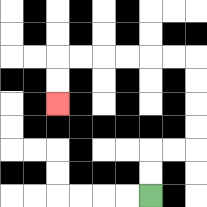{'start': '[6, 8]', 'end': '[2, 4]', 'path_directions': 'U,U,R,R,U,U,U,U,L,L,L,L,L,L,D,D', 'path_coordinates': '[[6, 8], [6, 7], [6, 6], [7, 6], [8, 6], [8, 5], [8, 4], [8, 3], [8, 2], [7, 2], [6, 2], [5, 2], [4, 2], [3, 2], [2, 2], [2, 3], [2, 4]]'}